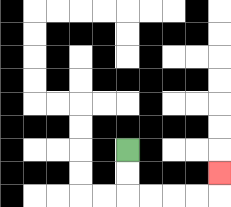{'start': '[5, 6]', 'end': '[9, 7]', 'path_directions': 'D,D,R,R,R,R,U', 'path_coordinates': '[[5, 6], [5, 7], [5, 8], [6, 8], [7, 8], [8, 8], [9, 8], [9, 7]]'}